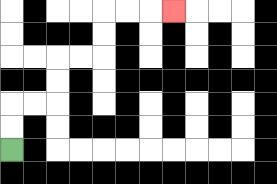{'start': '[0, 6]', 'end': '[7, 0]', 'path_directions': 'U,U,R,R,U,U,R,R,U,U,R,R,R', 'path_coordinates': '[[0, 6], [0, 5], [0, 4], [1, 4], [2, 4], [2, 3], [2, 2], [3, 2], [4, 2], [4, 1], [4, 0], [5, 0], [6, 0], [7, 0]]'}